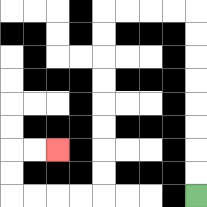{'start': '[8, 8]', 'end': '[2, 6]', 'path_directions': 'U,U,U,U,U,U,U,U,L,L,L,L,D,D,D,D,D,D,D,D,L,L,L,L,U,U,R,R', 'path_coordinates': '[[8, 8], [8, 7], [8, 6], [8, 5], [8, 4], [8, 3], [8, 2], [8, 1], [8, 0], [7, 0], [6, 0], [5, 0], [4, 0], [4, 1], [4, 2], [4, 3], [4, 4], [4, 5], [4, 6], [4, 7], [4, 8], [3, 8], [2, 8], [1, 8], [0, 8], [0, 7], [0, 6], [1, 6], [2, 6]]'}